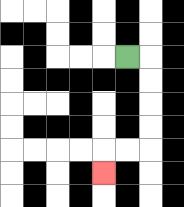{'start': '[5, 2]', 'end': '[4, 7]', 'path_directions': 'R,D,D,D,D,L,L,D', 'path_coordinates': '[[5, 2], [6, 2], [6, 3], [6, 4], [6, 5], [6, 6], [5, 6], [4, 6], [4, 7]]'}